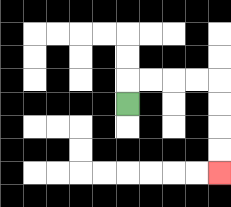{'start': '[5, 4]', 'end': '[9, 7]', 'path_directions': 'U,R,R,R,R,D,D,D,D', 'path_coordinates': '[[5, 4], [5, 3], [6, 3], [7, 3], [8, 3], [9, 3], [9, 4], [9, 5], [9, 6], [9, 7]]'}